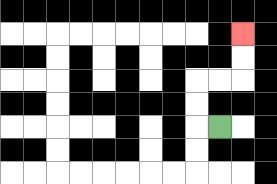{'start': '[9, 5]', 'end': '[10, 1]', 'path_directions': 'L,U,U,R,R,U,U', 'path_coordinates': '[[9, 5], [8, 5], [8, 4], [8, 3], [9, 3], [10, 3], [10, 2], [10, 1]]'}